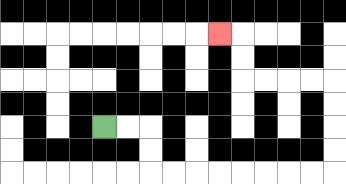{'start': '[4, 5]', 'end': '[9, 1]', 'path_directions': 'R,R,D,D,R,R,R,R,R,R,R,R,U,U,U,U,L,L,L,L,U,U,L', 'path_coordinates': '[[4, 5], [5, 5], [6, 5], [6, 6], [6, 7], [7, 7], [8, 7], [9, 7], [10, 7], [11, 7], [12, 7], [13, 7], [14, 7], [14, 6], [14, 5], [14, 4], [14, 3], [13, 3], [12, 3], [11, 3], [10, 3], [10, 2], [10, 1], [9, 1]]'}